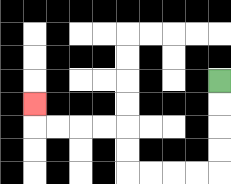{'start': '[9, 3]', 'end': '[1, 4]', 'path_directions': 'D,D,D,D,L,L,L,L,U,U,L,L,L,L,U', 'path_coordinates': '[[9, 3], [9, 4], [9, 5], [9, 6], [9, 7], [8, 7], [7, 7], [6, 7], [5, 7], [5, 6], [5, 5], [4, 5], [3, 5], [2, 5], [1, 5], [1, 4]]'}